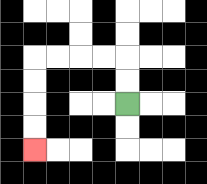{'start': '[5, 4]', 'end': '[1, 6]', 'path_directions': 'U,U,L,L,L,L,D,D,D,D', 'path_coordinates': '[[5, 4], [5, 3], [5, 2], [4, 2], [3, 2], [2, 2], [1, 2], [1, 3], [1, 4], [1, 5], [1, 6]]'}